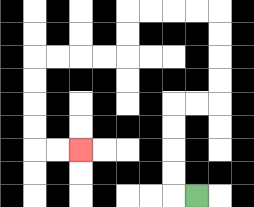{'start': '[8, 8]', 'end': '[3, 6]', 'path_directions': 'L,U,U,U,U,R,R,U,U,U,U,L,L,L,L,D,D,L,L,L,L,D,D,D,D,R,R', 'path_coordinates': '[[8, 8], [7, 8], [7, 7], [7, 6], [7, 5], [7, 4], [8, 4], [9, 4], [9, 3], [9, 2], [9, 1], [9, 0], [8, 0], [7, 0], [6, 0], [5, 0], [5, 1], [5, 2], [4, 2], [3, 2], [2, 2], [1, 2], [1, 3], [1, 4], [1, 5], [1, 6], [2, 6], [3, 6]]'}